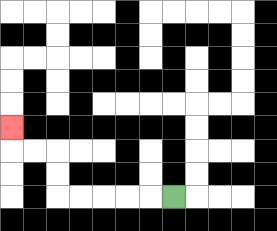{'start': '[7, 8]', 'end': '[0, 5]', 'path_directions': 'L,L,L,L,L,U,U,L,L,U', 'path_coordinates': '[[7, 8], [6, 8], [5, 8], [4, 8], [3, 8], [2, 8], [2, 7], [2, 6], [1, 6], [0, 6], [0, 5]]'}